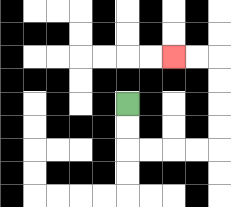{'start': '[5, 4]', 'end': '[7, 2]', 'path_directions': 'D,D,R,R,R,R,U,U,U,U,L,L', 'path_coordinates': '[[5, 4], [5, 5], [5, 6], [6, 6], [7, 6], [8, 6], [9, 6], [9, 5], [9, 4], [9, 3], [9, 2], [8, 2], [7, 2]]'}